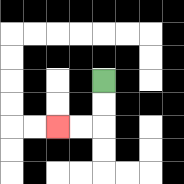{'start': '[4, 3]', 'end': '[2, 5]', 'path_directions': 'D,D,L,L', 'path_coordinates': '[[4, 3], [4, 4], [4, 5], [3, 5], [2, 5]]'}